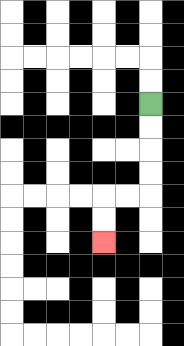{'start': '[6, 4]', 'end': '[4, 10]', 'path_directions': 'D,D,D,D,L,L,D,D', 'path_coordinates': '[[6, 4], [6, 5], [6, 6], [6, 7], [6, 8], [5, 8], [4, 8], [4, 9], [4, 10]]'}